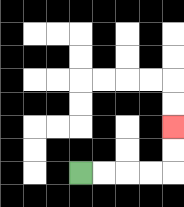{'start': '[3, 7]', 'end': '[7, 5]', 'path_directions': 'R,R,R,R,U,U', 'path_coordinates': '[[3, 7], [4, 7], [5, 7], [6, 7], [7, 7], [7, 6], [7, 5]]'}